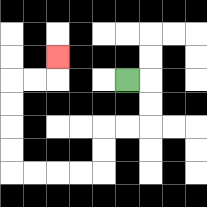{'start': '[5, 3]', 'end': '[2, 2]', 'path_directions': 'R,D,D,L,L,D,D,L,L,L,L,U,U,U,U,R,R,U', 'path_coordinates': '[[5, 3], [6, 3], [6, 4], [6, 5], [5, 5], [4, 5], [4, 6], [4, 7], [3, 7], [2, 7], [1, 7], [0, 7], [0, 6], [0, 5], [0, 4], [0, 3], [1, 3], [2, 3], [2, 2]]'}